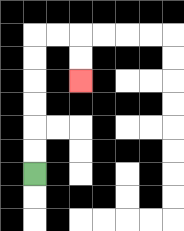{'start': '[1, 7]', 'end': '[3, 3]', 'path_directions': 'U,U,U,U,U,U,R,R,D,D', 'path_coordinates': '[[1, 7], [1, 6], [1, 5], [1, 4], [1, 3], [1, 2], [1, 1], [2, 1], [3, 1], [3, 2], [3, 3]]'}